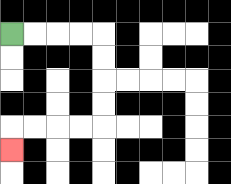{'start': '[0, 1]', 'end': '[0, 6]', 'path_directions': 'R,R,R,R,D,D,D,D,L,L,L,L,D', 'path_coordinates': '[[0, 1], [1, 1], [2, 1], [3, 1], [4, 1], [4, 2], [4, 3], [4, 4], [4, 5], [3, 5], [2, 5], [1, 5], [0, 5], [0, 6]]'}